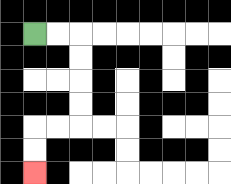{'start': '[1, 1]', 'end': '[1, 7]', 'path_directions': 'R,R,D,D,D,D,L,L,D,D', 'path_coordinates': '[[1, 1], [2, 1], [3, 1], [3, 2], [3, 3], [3, 4], [3, 5], [2, 5], [1, 5], [1, 6], [1, 7]]'}